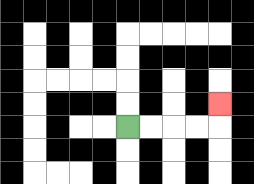{'start': '[5, 5]', 'end': '[9, 4]', 'path_directions': 'R,R,R,R,U', 'path_coordinates': '[[5, 5], [6, 5], [7, 5], [8, 5], [9, 5], [9, 4]]'}